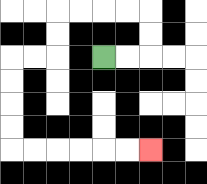{'start': '[4, 2]', 'end': '[6, 6]', 'path_directions': 'R,R,U,U,L,L,L,L,D,D,L,L,D,D,D,D,R,R,R,R,R,R', 'path_coordinates': '[[4, 2], [5, 2], [6, 2], [6, 1], [6, 0], [5, 0], [4, 0], [3, 0], [2, 0], [2, 1], [2, 2], [1, 2], [0, 2], [0, 3], [0, 4], [0, 5], [0, 6], [1, 6], [2, 6], [3, 6], [4, 6], [5, 6], [6, 6]]'}